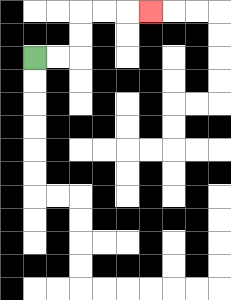{'start': '[1, 2]', 'end': '[6, 0]', 'path_directions': 'R,R,U,U,R,R,R', 'path_coordinates': '[[1, 2], [2, 2], [3, 2], [3, 1], [3, 0], [4, 0], [5, 0], [6, 0]]'}